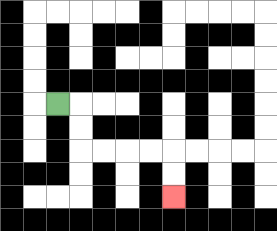{'start': '[2, 4]', 'end': '[7, 8]', 'path_directions': 'R,D,D,R,R,R,R,D,D', 'path_coordinates': '[[2, 4], [3, 4], [3, 5], [3, 6], [4, 6], [5, 6], [6, 6], [7, 6], [7, 7], [7, 8]]'}